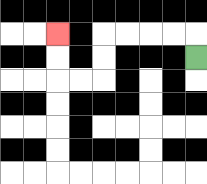{'start': '[8, 2]', 'end': '[2, 1]', 'path_directions': 'U,L,L,L,L,D,D,L,L,U,U', 'path_coordinates': '[[8, 2], [8, 1], [7, 1], [6, 1], [5, 1], [4, 1], [4, 2], [4, 3], [3, 3], [2, 3], [2, 2], [2, 1]]'}